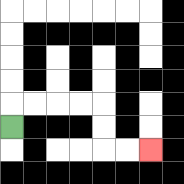{'start': '[0, 5]', 'end': '[6, 6]', 'path_directions': 'U,R,R,R,R,D,D,R,R', 'path_coordinates': '[[0, 5], [0, 4], [1, 4], [2, 4], [3, 4], [4, 4], [4, 5], [4, 6], [5, 6], [6, 6]]'}